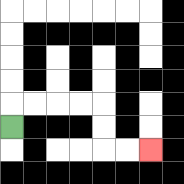{'start': '[0, 5]', 'end': '[6, 6]', 'path_directions': 'U,R,R,R,R,D,D,R,R', 'path_coordinates': '[[0, 5], [0, 4], [1, 4], [2, 4], [3, 4], [4, 4], [4, 5], [4, 6], [5, 6], [6, 6]]'}